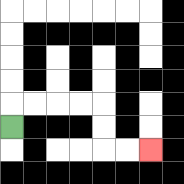{'start': '[0, 5]', 'end': '[6, 6]', 'path_directions': 'U,R,R,R,R,D,D,R,R', 'path_coordinates': '[[0, 5], [0, 4], [1, 4], [2, 4], [3, 4], [4, 4], [4, 5], [4, 6], [5, 6], [6, 6]]'}